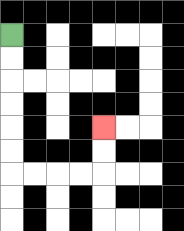{'start': '[0, 1]', 'end': '[4, 5]', 'path_directions': 'D,D,D,D,D,D,R,R,R,R,U,U', 'path_coordinates': '[[0, 1], [0, 2], [0, 3], [0, 4], [0, 5], [0, 6], [0, 7], [1, 7], [2, 7], [3, 7], [4, 7], [4, 6], [4, 5]]'}